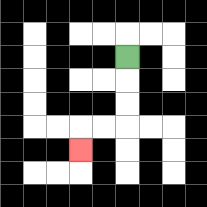{'start': '[5, 2]', 'end': '[3, 6]', 'path_directions': 'D,D,D,L,L,D', 'path_coordinates': '[[5, 2], [5, 3], [5, 4], [5, 5], [4, 5], [3, 5], [3, 6]]'}